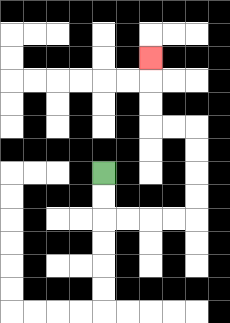{'start': '[4, 7]', 'end': '[6, 2]', 'path_directions': 'D,D,R,R,R,R,U,U,U,U,L,L,U,U,U', 'path_coordinates': '[[4, 7], [4, 8], [4, 9], [5, 9], [6, 9], [7, 9], [8, 9], [8, 8], [8, 7], [8, 6], [8, 5], [7, 5], [6, 5], [6, 4], [6, 3], [6, 2]]'}